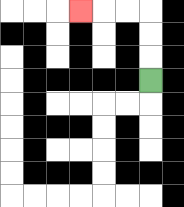{'start': '[6, 3]', 'end': '[3, 0]', 'path_directions': 'U,U,U,L,L,L', 'path_coordinates': '[[6, 3], [6, 2], [6, 1], [6, 0], [5, 0], [4, 0], [3, 0]]'}